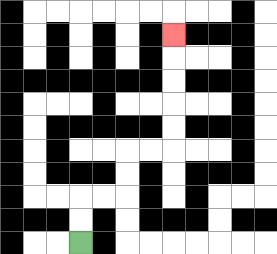{'start': '[3, 10]', 'end': '[7, 1]', 'path_directions': 'U,U,R,R,U,U,R,R,U,U,U,U,U', 'path_coordinates': '[[3, 10], [3, 9], [3, 8], [4, 8], [5, 8], [5, 7], [5, 6], [6, 6], [7, 6], [7, 5], [7, 4], [7, 3], [7, 2], [7, 1]]'}